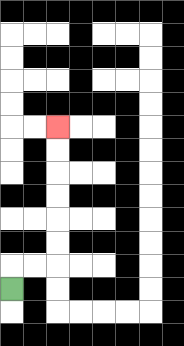{'start': '[0, 12]', 'end': '[2, 5]', 'path_directions': 'U,R,R,U,U,U,U,U,U', 'path_coordinates': '[[0, 12], [0, 11], [1, 11], [2, 11], [2, 10], [2, 9], [2, 8], [2, 7], [2, 6], [2, 5]]'}